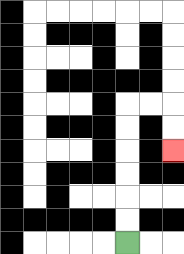{'start': '[5, 10]', 'end': '[7, 6]', 'path_directions': 'U,U,U,U,U,U,R,R,D,D', 'path_coordinates': '[[5, 10], [5, 9], [5, 8], [5, 7], [5, 6], [5, 5], [5, 4], [6, 4], [7, 4], [7, 5], [7, 6]]'}